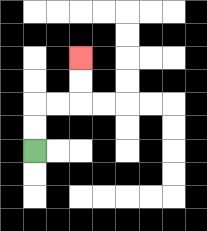{'start': '[1, 6]', 'end': '[3, 2]', 'path_directions': 'U,U,R,R,U,U', 'path_coordinates': '[[1, 6], [1, 5], [1, 4], [2, 4], [3, 4], [3, 3], [3, 2]]'}